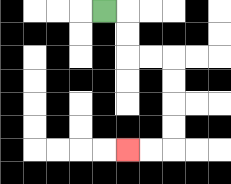{'start': '[4, 0]', 'end': '[5, 6]', 'path_directions': 'R,D,D,R,R,D,D,D,D,L,L', 'path_coordinates': '[[4, 0], [5, 0], [5, 1], [5, 2], [6, 2], [7, 2], [7, 3], [7, 4], [7, 5], [7, 6], [6, 6], [5, 6]]'}